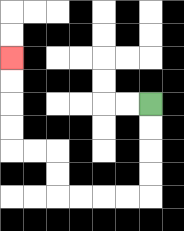{'start': '[6, 4]', 'end': '[0, 2]', 'path_directions': 'D,D,D,D,L,L,L,L,U,U,L,L,U,U,U,U', 'path_coordinates': '[[6, 4], [6, 5], [6, 6], [6, 7], [6, 8], [5, 8], [4, 8], [3, 8], [2, 8], [2, 7], [2, 6], [1, 6], [0, 6], [0, 5], [0, 4], [0, 3], [0, 2]]'}